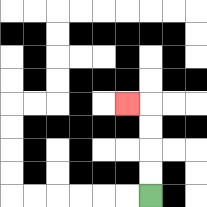{'start': '[6, 8]', 'end': '[5, 4]', 'path_directions': 'U,U,U,U,L', 'path_coordinates': '[[6, 8], [6, 7], [6, 6], [6, 5], [6, 4], [5, 4]]'}